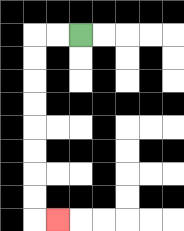{'start': '[3, 1]', 'end': '[2, 9]', 'path_directions': 'L,L,D,D,D,D,D,D,D,D,R', 'path_coordinates': '[[3, 1], [2, 1], [1, 1], [1, 2], [1, 3], [1, 4], [1, 5], [1, 6], [1, 7], [1, 8], [1, 9], [2, 9]]'}